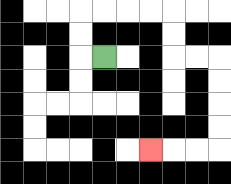{'start': '[4, 2]', 'end': '[6, 6]', 'path_directions': 'L,U,U,R,R,R,R,D,D,R,R,D,D,D,D,L,L,L', 'path_coordinates': '[[4, 2], [3, 2], [3, 1], [3, 0], [4, 0], [5, 0], [6, 0], [7, 0], [7, 1], [7, 2], [8, 2], [9, 2], [9, 3], [9, 4], [9, 5], [9, 6], [8, 6], [7, 6], [6, 6]]'}